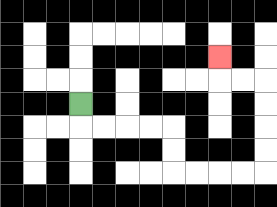{'start': '[3, 4]', 'end': '[9, 2]', 'path_directions': 'D,R,R,R,R,D,D,R,R,R,R,U,U,U,U,L,L,U', 'path_coordinates': '[[3, 4], [3, 5], [4, 5], [5, 5], [6, 5], [7, 5], [7, 6], [7, 7], [8, 7], [9, 7], [10, 7], [11, 7], [11, 6], [11, 5], [11, 4], [11, 3], [10, 3], [9, 3], [9, 2]]'}